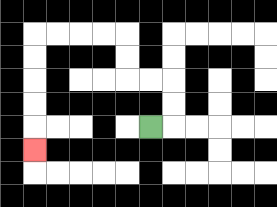{'start': '[6, 5]', 'end': '[1, 6]', 'path_directions': 'R,U,U,L,L,U,U,L,L,L,L,D,D,D,D,D', 'path_coordinates': '[[6, 5], [7, 5], [7, 4], [7, 3], [6, 3], [5, 3], [5, 2], [5, 1], [4, 1], [3, 1], [2, 1], [1, 1], [1, 2], [1, 3], [1, 4], [1, 5], [1, 6]]'}